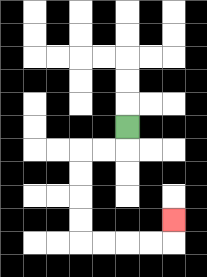{'start': '[5, 5]', 'end': '[7, 9]', 'path_directions': 'D,L,L,D,D,D,D,R,R,R,R,U', 'path_coordinates': '[[5, 5], [5, 6], [4, 6], [3, 6], [3, 7], [3, 8], [3, 9], [3, 10], [4, 10], [5, 10], [6, 10], [7, 10], [7, 9]]'}